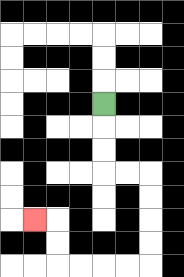{'start': '[4, 4]', 'end': '[1, 9]', 'path_directions': 'D,D,D,R,R,D,D,D,D,L,L,L,L,U,U,L', 'path_coordinates': '[[4, 4], [4, 5], [4, 6], [4, 7], [5, 7], [6, 7], [6, 8], [6, 9], [6, 10], [6, 11], [5, 11], [4, 11], [3, 11], [2, 11], [2, 10], [2, 9], [1, 9]]'}